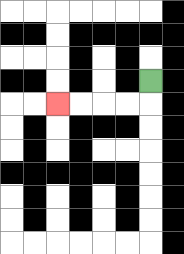{'start': '[6, 3]', 'end': '[2, 4]', 'path_directions': 'D,L,L,L,L', 'path_coordinates': '[[6, 3], [6, 4], [5, 4], [4, 4], [3, 4], [2, 4]]'}